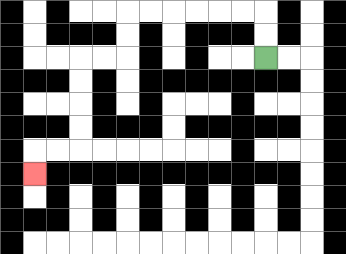{'start': '[11, 2]', 'end': '[1, 7]', 'path_directions': 'U,U,L,L,L,L,L,L,D,D,L,L,D,D,D,D,L,L,D', 'path_coordinates': '[[11, 2], [11, 1], [11, 0], [10, 0], [9, 0], [8, 0], [7, 0], [6, 0], [5, 0], [5, 1], [5, 2], [4, 2], [3, 2], [3, 3], [3, 4], [3, 5], [3, 6], [2, 6], [1, 6], [1, 7]]'}